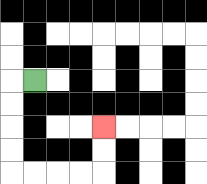{'start': '[1, 3]', 'end': '[4, 5]', 'path_directions': 'L,D,D,D,D,R,R,R,R,U,U', 'path_coordinates': '[[1, 3], [0, 3], [0, 4], [0, 5], [0, 6], [0, 7], [1, 7], [2, 7], [3, 7], [4, 7], [4, 6], [4, 5]]'}